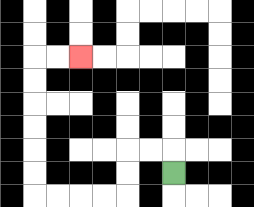{'start': '[7, 7]', 'end': '[3, 2]', 'path_directions': 'U,L,L,D,D,L,L,L,L,U,U,U,U,U,U,R,R', 'path_coordinates': '[[7, 7], [7, 6], [6, 6], [5, 6], [5, 7], [5, 8], [4, 8], [3, 8], [2, 8], [1, 8], [1, 7], [1, 6], [1, 5], [1, 4], [1, 3], [1, 2], [2, 2], [3, 2]]'}